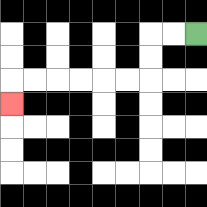{'start': '[8, 1]', 'end': '[0, 4]', 'path_directions': 'L,L,D,D,L,L,L,L,L,L,D', 'path_coordinates': '[[8, 1], [7, 1], [6, 1], [6, 2], [6, 3], [5, 3], [4, 3], [3, 3], [2, 3], [1, 3], [0, 3], [0, 4]]'}